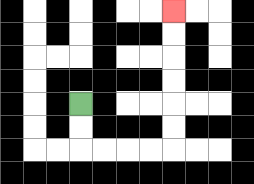{'start': '[3, 4]', 'end': '[7, 0]', 'path_directions': 'D,D,R,R,R,R,U,U,U,U,U,U', 'path_coordinates': '[[3, 4], [3, 5], [3, 6], [4, 6], [5, 6], [6, 6], [7, 6], [7, 5], [7, 4], [7, 3], [7, 2], [7, 1], [7, 0]]'}